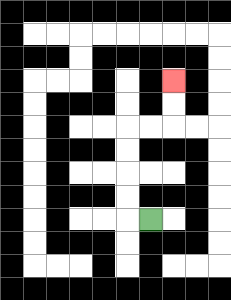{'start': '[6, 9]', 'end': '[7, 3]', 'path_directions': 'L,U,U,U,U,R,R,U,U', 'path_coordinates': '[[6, 9], [5, 9], [5, 8], [5, 7], [5, 6], [5, 5], [6, 5], [7, 5], [7, 4], [7, 3]]'}